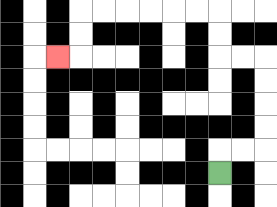{'start': '[9, 7]', 'end': '[2, 2]', 'path_directions': 'U,R,R,U,U,U,U,L,L,U,U,L,L,L,L,L,L,D,D,L', 'path_coordinates': '[[9, 7], [9, 6], [10, 6], [11, 6], [11, 5], [11, 4], [11, 3], [11, 2], [10, 2], [9, 2], [9, 1], [9, 0], [8, 0], [7, 0], [6, 0], [5, 0], [4, 0], [3, 0], [3, 1], [3, 2], [2, 2]]'}